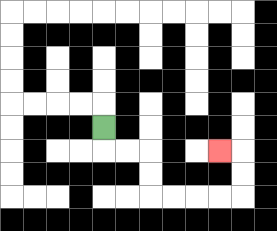{'start': '[4, 5]', 'end': '[9, 6]', 'path_directions': 'D,R,R,D,D,R,R,R,R,U,U,L', 'path_coordinates': '[[4, 5], [4, 6], [5, 6], [6, 6], [6, 7], [6, 8], [7, 8], [8, 8], [9, 8], [10, 8], [10, 7], [10, 6], [9, 6]]'}